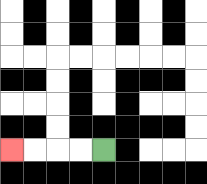{'start': '[4, 6]', 'end': '[0, 6]', 'path_directions': 'L,L,L,L', 'path_coordinates': '[[4, 6], [3, 6], [2, 6], [1, 6], [0, 6]]'}